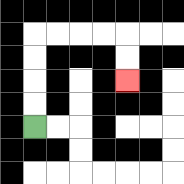{'start': '[1, 5]', 'end': '[5, 3]', 'path_directions': 'U,U,U,U,R,R,R,R,D,D', 'path_coordinates': '[[1, 5], [1, 4], [1, 3], [1, 2], [1, 1], [2, 1], [3, 1], [4, 1], [5, 1], [5, 2], [5, 3]]'}